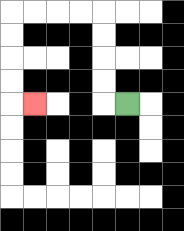{'start': '[5, 4]', 'end': '[1, 4]', 'path_directions': 'L,U,U,U,U,L,L,L,L,D,D,D,D,R', 'path_coordinates': '[[5, 4], [4, 4], [4, 3], [4, 2], [4, 1], [4, 0], [3, 0], [2, 0], [1, 0], [0, 0], [0, 1], [0, 2], [0, 3], [0, 4], [1, 4]]'}